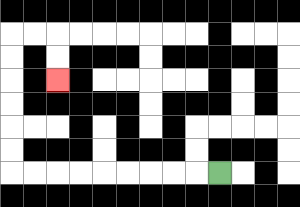{'start': '[9, 7]', 'end': '[2, 3]', 'path_directions': 'L,L,L,L,L,L,L,L,L,U,U,U,U,U,U,R,R,D,D', 'path_coordinates': '[[9, 7], [8, 7], [7, 7], [6, 7], [5, 7], [4, 7], [3, 7], [2, 7], [1, 7], [0, 7], [0, 6], [0, 5], [0, 4], [0, 3], [0, 2], [0, 1], [1, 1], [2, 1], [2, 2], [2, 3]]'}